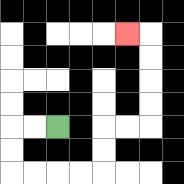{'start': '[2, 5]', 'end': '[5, 1]', 'path_directions': 'L,L,D,D,R,R,R,R,U,U,R,R,U,U,U,U,L', 'path_coordinates': '[[2, 5], [1, 5], [0, 5], [0, 6], [0, 7], [1, 7], [2, 7], [3, 7], [4, 7], [4, 6], [4, 5], [5, 5], [6, 5], [6, 4], [6, 3], [6, 2], [6, 1], [5, 1]]'}